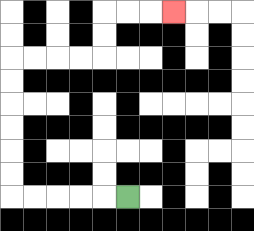{'start': '[5, 8]', 'end': '[7, 0]', 'path_directions': 'L,L,L,L,L,U,U,U,U,U,U,R,R,R,R,U,U,R,R,R', 'path_coordinates': '[[5, 8], [4, 8], [3, 8], [2, 8], [1, 8], [0, 8], [0, 7], [0, 6], [0, 5], [0, 4], [0, 3], [0, 2], [1, 2], [2, 2], [3, 2], [4, 2], [4, 1], [4, 0], [5, 0], [6, 0], [7, 0]]'}